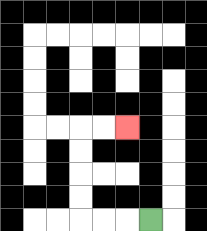{'start': '[6, 9]', 'end': '[5, 5]', 'path_directions': 'L,L,L,U,U,U,U,R,R', 'path_coordinates': '[[6, 9], [5, 9], [4, 9], [3, 9], [3, 8], [3, 7], [3, 6], [3, 5], [4, 5], [5, 5]]'}